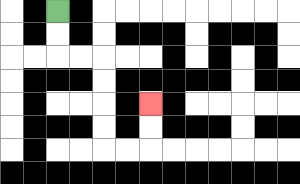{'start': '[2, 0]', 'end': '[6, 4]', 'path_directions': 'D,D,R,R,D,D,D,D,R,R,U,U', 'path_coordinates': '[[2, 0], [2, 1], [2, 2], [3, 2], [4, 2], [4, 3], [4, 4], [4, 5], [4, 6], [5, 6], [6, 6], [6, 5], [6, 4]]'}